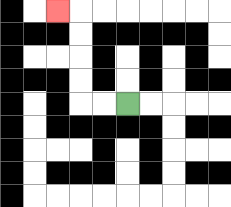{'start': '[5, 4]', 'end': '[2, 0]', 'path_directions': 'L,L,U,U,U,U,L', 'path_coordinates': '[[5, 4], [4, 4], [3, 4], [3, 3], [3, 2], [3, 1], [3, 0], [2, 0]]'}